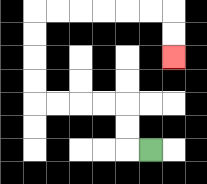{'start': '[6, 6]', 'end': '[7, 2]', 'path_directions': 'L,U,U,L,L,L,L,U,U,U,U,R,R,R,R,R,R,D,D', 'path_coordinates': '[[6, 6], [5, 6], [5, 5], [5, 4], [4, 4], [3, 4], [2, 4], [1, 4], [1, 3], [1, 2], [1, 1], [1, 0], [2, 0], [3, 0], [4, 0], [5, 0], [6, 0], [7, 0], [7, 1], [7, 2]]'}